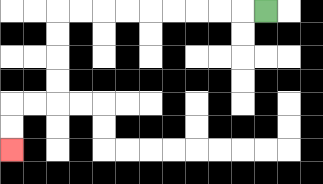{'start': '[11, 0]', 'end': '[0, 6]', 'path_directions': 'L,L,L,L,L,L,L,L,L,D,D,D,D,L,L,D,D', 'path_coordinates': '[[11, 0], [10, 0], [9, 0], [8, 0], [7, 0], [6, 0], [5, 0], [4, 0], [3, 0], [2, 0], [2, 1], [2, 2], [2, 3], [2, 4], [1, 4], [0, 4], [0, 5], [0, 6]]'}